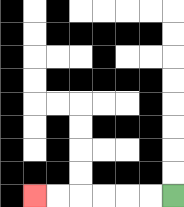{'start': '[7, 8]', 'end': '[1, 8]', 'path_directions': 'L,L,L,L,L,L', 'path_coordinates': '[[7, 8], [6, 8], [5, 8], [4, 8], [3, 8], [2, 8], [1, 8]]'}